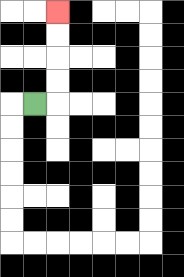{'start': '[1, 4]', 'end': '[2, 0]', 'path_directions': 'R,U,U,U,U', 'path_coordinates': '[[1, 4], [2, 4], [2, 3], [2, 2], [2, 1], [2, 0]]'}